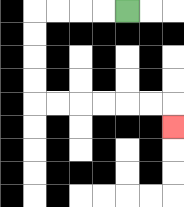{'start': '[5, 0]', 'end': '[7, 5]', 'path_directions': 'L,L,L,L,D,D,D,D,R,R,R,R,R,R,D', 'path_coordinates': '[[5, 0], [4, 0], [3, 0], [2, 0], [1, 0], [1, 1], [1, 2], [1, 3], [1, 4], [2, 4], [3, 4], [4, 4], [5, 4], [6, 4], [7, 4], [7, 5]]'}